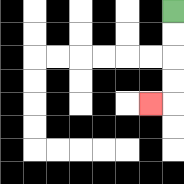{'start': '[7, 0]', 'end': '[6, 4]', 'path_directions': 'D,D,D,D,L', 'path_coordinates': '[[7, 0], [7, 1], [7, 2], [7, 3], [7, 4], [6, 4]]'}